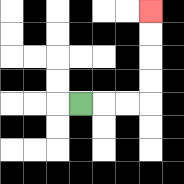{'start': '[3, 4]', 'end': '[6, 0]', 'path_directions': 'R,R,R,U,U,U,U', 'path_coordinates': '[[3, 4], [4, 4], [5, 4], [6, 4], [6, 3], [6, 2], [6, 1], [6, 0]]'}